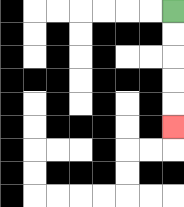{'start': '[7, 0]', 'end': '[7, 5]', 'path_directions': 'D,D,D,D,D', 'path_coordinates': '[[7, 0], [7, 1], [7, 2], [7, 3], [7, 4], [7, 5]]'}